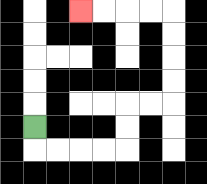{'start': '[1, 5]', 'end': '[3, 0]', 'path_directions': 'D,R,R,R,R,U,U,R,R,U,U,U,U,L,L,L,L', 'path_coordinates': '[[1, 5], [1, 6], [2, 6], [3, 6], [4, 6], [5, 6], [5, 5], [5, 4], [6, 4], [7, 4], [7, 3], [7, 2], [7, 1], [7, 0], [6, 0], [5, 0], [4, 0], [3, 0]]'}